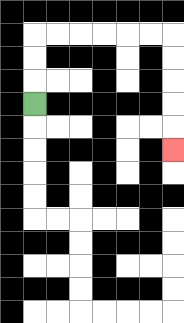{'start': '[1, 4]', 'end': '[7, 6]', 'path_directions': 'U,U,U,R,R,R,R,R,R,D,D,D,D,D', 'path_coordinates': '[[1, 4], [1, 3], [1, 2], [1, 1], [2, 1], [3, 1], [4, 1], [5, 1], [6, 1], [7, 1], [7, 2], [7, 3], [7, 4], [7, 5], [7, 6]]'}